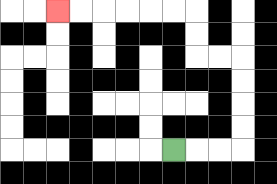{'start': '[7, 6]', 'end': '[2, 0]', 'path_directions': 'R,R,R,U,U,U,U,L,L,U,U,L,L,L,L,L,L', 'path_coordinates': '[[7, 6], [8, 6], [9, 6], [10, 6], [10, 5], [10, 4], [10, 3], [10, 2], [9, 2], [8, 2], [8, 1], [8, 0], [7, 0], [6, 0], [5, 0], [4, 0], [3, 0], [2, 0]]'}